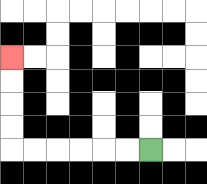{'start': '[6, 6]', 'end': '[0, 2]', 'path_directions': 'L,L,L,L,L,L,U,U,U,U', 'path_coordinates': '[[6, 6], [5, 6], [4, 6], [3, 6], [2, 6], [1, 6], [0, 6], [0, 5], [0, 4], [0, 3], [0, 2]]'}